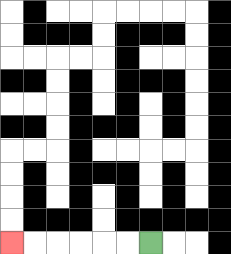{'start': '[6, 10]', 'end': '[0, 10]', 'path_directions': 'L,L,L,L,L,L', 'path_coordinates': '[[6, 10], [5, 10], [4, 10], [3, 10], [2, 10], [1, 10], [0, 10]]'}